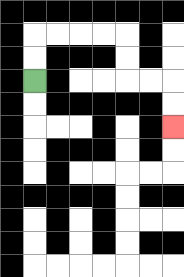{'start': '[1, 3]', 'end': '[7, 5]', 'path_directions': 'U,U,R,R,R,R,D,D,R,R,D,D', 'path_coordinates': '[[1, 3], [1, 2], [1, 1], [2, 1], [3, 1], [4, 1], [5, 1], [5, 2], [5, 3], [6, 3], [7, 3], [7, 4], [7, 5]]'}